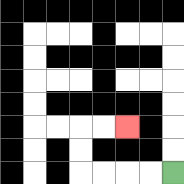{'start': '[7, 7]', 'end': '[5, 5]', 'path_directions': 'L,L,L,L,U,U,R,R', 'path_coordinates': '[[7, 7], [6, 7], [5, 7], [4, 7], [3, 7], [3, 6], [3, 5], [4, 5], [5, 5]]'}